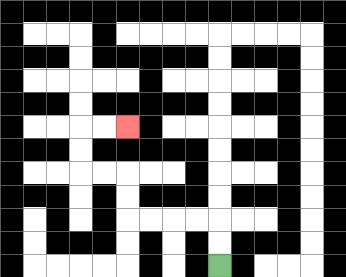{'start': '[9, 11]', 'end': '[5, 5]', 'path_directions': 'U,U,L,L,L,L,U,U,L,L,U,U,R,R', 'path_coordinates': '[[9, 11], [9, 10], [9, 9], [8, 9], [7, 9], [6, 9], [5, 9], [5, 8], [5, 7], [4, 7], [3, 7], [3, 6], [3, 5], [4, 5], [5, 5]]'}